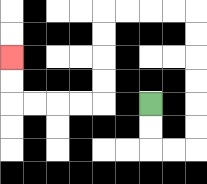{'start': '[6, 4]', 'end': '[0, 2]', 'path_directions': 'D,D,R,R,U,U,U,U,U,U,L,L,L,L,D,D,D,D,L,L,L,L,U,U', 'path_coordinates': '[[6, 4], [6, 5], [6, 6], [7, 6], [8, 6], [8, 5], [8, 4], [8, 3], [8, 2], [8, 1], [8, 0], [7, 0], [6, 0], [5, 0], [4, 0], [4, 1], [4, 2], [4, 3], [4, 4], [3, 4], [2, 4], [1, 4], [0, 4], [0, 3], [0, 2]]'}